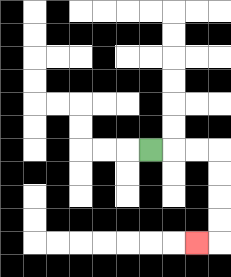{'start': '[6, 6]', 'end': '[8, 10]', 'path_directions': 'R,R,R,D,D,D,D,L', 'path_coordinates': '[[6, 6], [7, 6], [8, 6], [9, 6], [9, 7], [9, 8], [9, 9], [9, 10], [8, 10]]'}